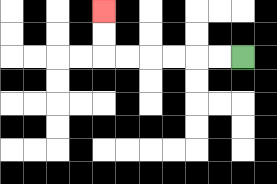{'start': '[10, 2]', 'end': '[4, 0]', 'path_directions': 'L,L,L,L,L,L,U,U', 'path_coordinates': '[[10, 2], [9, 2], [8, 2], [7, 2], [6, 2], [5, 2], [4, 2], [4, 1], [4, 0]]'}